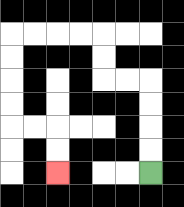{'start': '[6, 7]', 'end': '[2, 7]', 'path_directions': 'U,U,U,U,L,L,U,U,L,L,L,L,D,D,D,D,R,R,D,D', 'path_coordinates': '[[6, 7], [6, 6], [6, 5], [6, 4], [6, 3], [5, 3], [4, 3], [4, 2], [4, 1], [3, 1], [2, 1], [1, 1], [0, 1], [0, 2], [0, 3], [0, 4], [0, 5], [1, 5], [2, 5], [2, 6], [2, 7]]'}